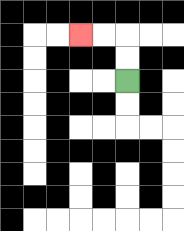{'start': '[5, 3]', 'end': '[3, 1]', 'path_directions': 'U,U,L,L', 'path_coordinates': '[[5, 3], [5, 2], [5, 1], [4, 1], [3, 1]]'}